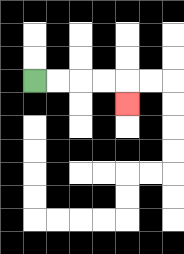{'start': '[1, 3]', 'end': '[5, 4]', 'path_directions': 'R,R,R,R,D', 'path_coordinates': '[[1, 3], [2, 3], [3, 3], [4, 3], [5, 3], [5, 4]]'}